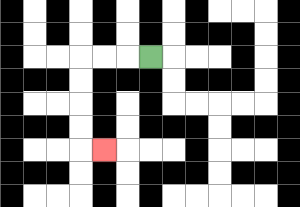{'start': '[6, 2]', 'end': '[4, 6]', 'path_directions': 'L,L,L,D,D,D,D,R', 'path_coordinates': '[[6, 2], [5, 2], [4, 2], [3, 2], [3, 3], [3, 4], [3, 5], [3, 6], [4, 6]]'}